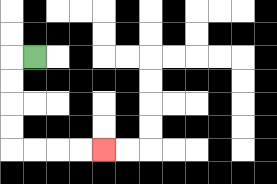{'start': '[1, 2]', 'end': '[4, 6]', 'path_directions': 'L,D,D,D,D,R,R,R,R', 'path_coordinates': '[[1, 2], [0, 2], [0, 3], [0, 4], [0, 5], [0, 6], [1, 6], [2, 6], [3, 6], [4, 6]]'}